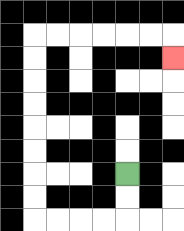{'start': '[5, 7]', 'end': '[7, 2]', 'path_directions': 'D,D,L,L,L,L,U,U,U,U,U,U,U,U,R,R,R,R,R,R,D', 'path_coordinates': '[[5, 7], [5, 8], [5, 9], [4, 9], [3, 9], [2, 9], [1, 9], [1, 8], [1, 7], [1, 6], [1, 5], [1, 4], [1, 3], [1, 2], [1, 1], [2, 1], [3, 1], [4, 1], [5, 1], [6, 1], [7, 1], [7, 2]]'}